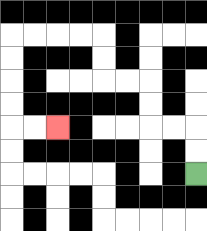{'start': '[8, 7]', 'end': '[2, 5]', 'path_directions': 'U,U,L,L,U,U,L,L,U,U,L,L,L,L,D,D,D,D,R,R', 'path_coordinates': '[[8, 7], [8, 6], [8, 5], [7, 5], [6, 5], [6, 4], [6, 3], [5, 3], [4, 3], [4, 2], [4, 1], [3, 1], [2, 1], [1, 1], [0, 1], [0, 2], [0, 3], [0, 4], [0, 5], [1, 5], [2, 5]]'}